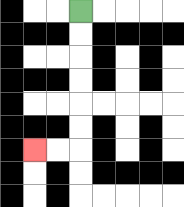{'start': '[3, 0]', 'end': '[1, 6]', 'path_directions': 'D,D,D,D,D,D,L,L', 'path_coordinates': '[[3, 0], [3, 1], [3, 2], [3, 3], [3, 4], [3, 5], [3, 6], [2, 6], [1, 6]]'}